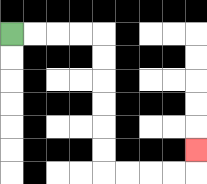{'start': '[0, 1]', 'end': '[8, 6]', 'path_directions': 'R,R,R,R,D,D,D,D,D,D,R,R,R,R,U', 'path_coordinates': '[[0, 1], [1, 1], [2, 1], [3, 1], [4, 1], [4, 2], [4, 3], [4, 4], [4, 5], [4, 6], [4, 7], [5, 7], [6, 7], [7, 7], [8, 7], [8, 6]]'}